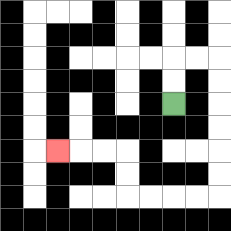{'start': '[7, 4]', 'end': '[2, 6]', 'path_directions': 'U,U,R,R,D,D,D,D,D,D,L,L,L,L,U,U,L,L,L', 'path_coordinates': '[[7, 4], [7, 3], [7, 2], [8, 2], [9, 2], [9, 3], [9, 4], [9, 5], [9, 6], [9, 7], [9, 8], [8, 8], [7, 8], [6, 8], [5, 8], [5, 7], [5, 6], [4, 6], [3, 6], [2, 6]]'}